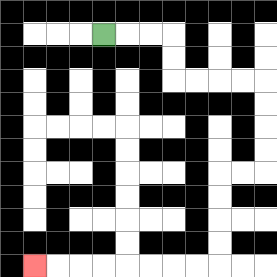{'start': '[4, 1]', 'end': '[1, 11]', 'path_directions': 'R,R,R,D,D,R,R,R,R,D,D,D,D,L,L,D,D,D,D,L,L,L,L,L,L,L,L', 'path_coordinates': '[[4, 1], [5, 1], [6, 1], [7, 1], [7, 2], [7, 3], [8, 3], [9, 3], [10, 3], [11, 3], [11, 4], [11, 5], [11, 6], [11, 7], [10, 7], [9, 7], [9, 8], [9, 9], [9, 10], [9, 11], [8, 11], [7, 11], [6, 11], [5, 11], [4, 11], [3, 11], [2, 11], [1, 11]]'}